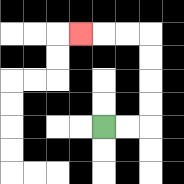{'start': '[4, 5]', 'end': '[3, 1]', 'path_directions': 'R,R,U,U,U,U,L,L,L', 'path_coordinates': '[[4, 5], [5, 5], [6, 5], [6, 4], [6, 3], [6, 2], [6, 1], [5, 1], [4, 1], [3, 1]]'}